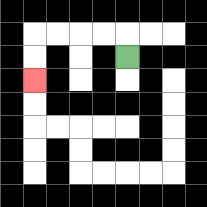{'start': '[5, 2]', 'end': '[1, 3]', 'path_directions': 'U,L,L,L,L,D,D', 'path_coordinates': '[[5, 2], [5, 1], [4, 1], [3, 1], [2, 1], [1, 1], [1, 2], [1, 3]]'}